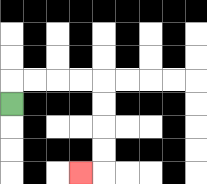{'start': '[0, 4]', 'end': '[3, 7]', 'path_directions': 'U,R,R,R,R,D,D,D,D,L', 'path_coordinates': '[[0, 4], [0, 3], [1, 3], [2, 3], [3, 3], [4, 3], [4, 4], [4, 5], [4, 6], [4, 7], [3, 7]]'}